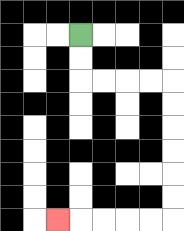{'start': '[3, 1]', 'end': '[2, 9]', 'path_directions': 'D,D,R,R,R,R,D,D,D,D,D,D,L,L,L,L,L', 'path_coordinates': '[[3, 1], [3, 2], [3, 3], [4, 3], [5, 3], [6, 3], [7, 3], [7, 4], [7, 5], [7, 6], [7, 7], [7, 8], [7, 9], [6, 9], [5, 9], [4, 9], [3, 9], [2, 9]]'}